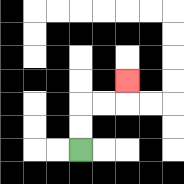{'start': '[3, 6]', 'end': '[5, 3]', 'path_directions': 'U,U,R,R,U', 'path_coordinates': '[[3, 6], [3, 5], [3, 4], [4, 4], [5, 4], [5, 3]]'}